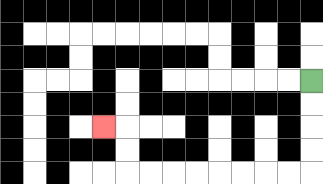{'start': '[13, 3]', 'end': '[4, 5]', 'path_directions': 'D,D,D,D,L,L,L,L,L,L,L,L,U,U,L', 'path_coordinates': '[[13, 3], [13, 4], [13, 5], [13, 6], [13, 7], [12, 7], [11, 7], [10, 7], [9, 7], [8, 7], [7, 7], [6, 7], [5, 7], [5, 6], [5, 5], [4, 5]]'}